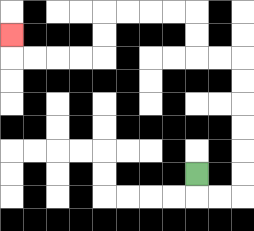{'start': '[8, 7]', 'end': '[0, 1]', 'path_directions': 'D,R,R,U,U,U,U,U,U,L,L,U,U,L,L,L,L,D,D,L,L,L,L,U', 'path_coordinates': '[[8, 7], [8, 8], [9, 8], [10, 8], [10, 7], [10, 6], [10, 5], [10, 4], [10, 3], [10, 2], [9, 2], [8, 2], [8, 1], [8, 0], [7, 0], [6, 0], [5, 0], [4, 0], [4, 1], [4, 2], [3, 2], [2, 2], [1, 2], [0, 2], [0, 1]]'}